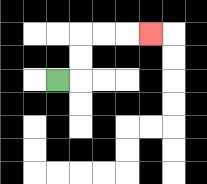{'start': '[2, 3]', 'end': '[6, 1]', 'path_directions': 'R,U,U,R,R,R', 'path_coordinates': '[[2, 3], [3, 3], [3, 2], [3, 1], [4, 1], [5, 1], [6, 1]]'}